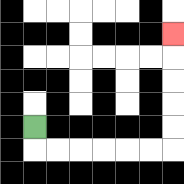{'start': '[1, 5]', 'end': '[7, 1]', 'path_directions': 'D,R,R,R,R,R,R,U,U,U,U,U', 'path_coordinates': '[[1, 5], [1, 6], [2, 6], [3, 6], [4, 6], [5, 6], [6, 6], [7, 6], [7, 5], [7, 4], [7, 3], [7, 2], [7, 1]]'}